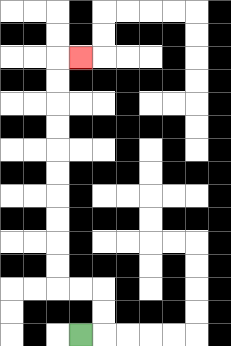{'start': '[3, 14]', 'end': '[3, 2]', 'path_directions': 'R,U,U,L,L,U,U,U,U,U,U,U,U,U,U,R', 'path_coordinates': '[[3, 14], [4, 14], [4, 13], [4, 12], [3, 12], [2, 12], [2, 11], [2, 10], [2, 9], [2, 8], [2, 7], [2, 6], [2, 5], [2, 4], [2, 3], [2, 2], [3, 2]]'}